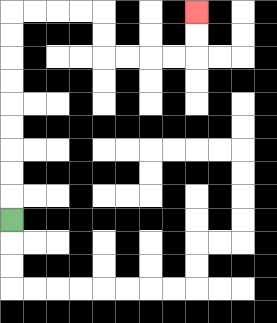{'start': '[0, 9]', 'end': '[8, 0]', 'path_directions': 'U,U,U,U,U,U,U,U,U,R,R,R,R,D,D,R,R,R,R,U,U', 'path_coordinates': '[[0, 9], [0, 8], [0, 7], [0, 6], [0, 5], [0, 4], [0, 3], [0, 2], [0, 1], [0, 0], [1, 0], [2, 0], [3, 0], [4, 0], [4, 1], [4, 2], [5, 2], [6, 2], [7, 2], [8, 2], [8, 1], [8, 0]]'}